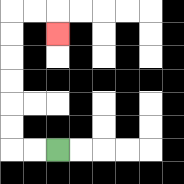{'start': '[2, 6]', 'end': '[2, 1]', 'path_directions': 'L,L,U,U,U,U,U,U,R,R,D', 'path_coordinates': '[[2, 6], [1, 6], [0, 6], [0, 5], [0, 4], [0, 3], [0, 2], [0, 1], [0, 0], [1, 0], [2, 0], [2, 1]]'}